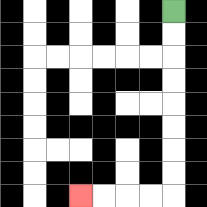{'start': '[7, 0]', 'end': '[3, 8]', 'path_directions': 'D,D,D,D,D,D,D,D,L,L,L,L', 'path_coordinates': '[[7, 0], [7, 1], [7, 2], [7, 3], [7, 4], [7, 5], [7, 6], [7, 7], [7, 8], [6, 8], [5, 8], [4, 8], [3, 8]]'}